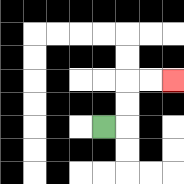{'start': '[4, 5]', 'end': '[7, 3]', 'path_directions': 'R,U,U,R,R', 'path_coordinates': '[[4, 5], [5, 5], [5, 4], [5, 3], [6, 3], [7, 3]]'}